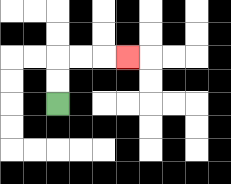{'start': '[2, 4]', 'end': '[5, 2]', 'path_directions': 'U,U,R,R,R', 'path_coordinates': '[[2, 4], [2, 3], [2, 2], [3, 2], [4, 2], [5, 2]]'}